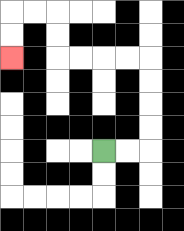{'start': '[4, 6]', 'end': '[0, 2]', 'path_directions': 'R,R,U,U,U,U,L,L,L,L,U,U,L,L,D,D', 'path_coordinates': '[[4, 6], [5, 6], [6, 6], [6, 5], [6, 4], [6, 3], [6, 2], [5, 2], [4, 2], [3, 2], [2, 2], [2, 1], [2, 0], [1, 0], [0, 0], [0, 1], [0, 2]]'}